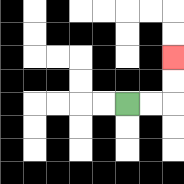{'start': '[5, 4]', 'end': '[7, 2]', 'path_directions': 'R,R,U,U', 'path_coordinates': '[[5, 4], [6, 4], [7, 4], [7, 3], [7, 2]]'}